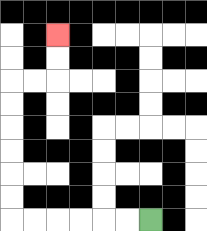{'start': '[6, 9]', 'end': '[2, 1]', 'path_directions': 'L,L,L,L,L,L,U,U,U,U,U,U,R,R,U,U', 'path_coordinates': '[[6, 9], [5, 9], [4, 9], [3, 9], [2, 9], [1, 9], [0, 9], [0, 8], [0, 7], [0, 6], [0, 5], [0, 4], [0, 3], [1, 3], [2, 3], [2, 2], [2, 1]]'}